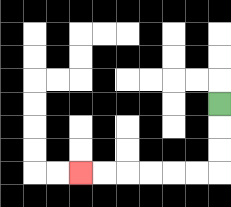{'start': '[9, 4]', 'end': '[3, 7]', 'path_directions': 'D,D,D,L,L,L,L,L,L', 'path_coordinates': '[[9, 4], [9, 5], [9, 6], [9, 7], [8, 7], [7, 7], [6, 7], [5, 7], [4, 7], [3, 7]]'}